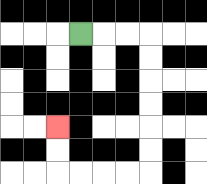{'start': '[3, 1]', 'end': '[2, 5]', 'path_directions': 'R,R,R,D,D,D,D,D,D,L,L,L,L,U,U', 'path_coordinates': '[[3, 1], [4, 1], [5, 1], [6, 1], [6, 2], [6, 3], [6, 4], [6, 5], [6, 6], [6, 7], [5, 7], [4, 7], [3, 7], [2, 7], [2, 6], [2, 5]]'}